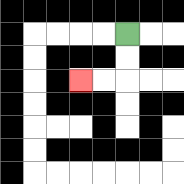{'start': '[5, 1]', 'end': '[3, 3]', 'path_directions': 'D,D,L,L', 'path_coordinates': '[[5, 1], [5, 2], [5, 3], [4, 3], [3, 3]]'}